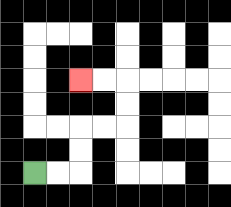{'start': '[1, 7]', 'end': '[3, 3]', 'path_directions': 'R,R,U,U,R,R,U,U,L,L', 'path_coordinates': '[[1, 7], [2, 7], [3, 7], [3, 6], [3, 5], [4, 5], [5, 5], [5, 4], [5, 3], [4, 3], [3, 3]]'}